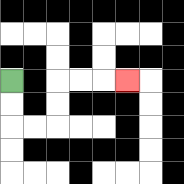{'start': '[0, 3]', 'end': '[5, 3]', 'path_directions': 'D,D,R,R,U,U,R,R,R', 'path_coordinates': '[[0, 3], [0, 4], [0, 5], [1, 5], [2, 5], [2, 4], [2, 3], [3, 3], [4, 3], [5, 3]]'}